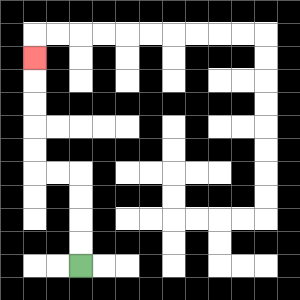{'start': '[3, 11]', 'end': '[1, 2]', 'path_directions': 'U,U,U,U,L,L,U,U,U,U,U', 'path_coordinates': '[[3, 11], [3, 10], [3, 9], [3, 8], [3, 7], [2, 7], [1, 7], [1, 6], [1, 5], [1, 4], [1, 3], [1, 2]]'}